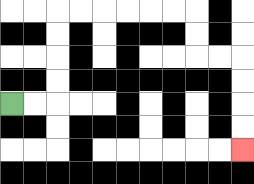{'start': '[0, 4]', 'end': '[10, 6]', 'path_directions': 'R,R,U,U,U,U,R,R,R,R,R,R,D,D,R,R,D,D,D,D', 'path_coordinates': '[[0, 4], [1, 4], [2, 4], [2, 3], [2, 2], [2, 1], [2, 0], [3, 0], [4, 0], [5, 0], [6, 0], [7, 0], [8, 0], [8, 1], [8, 2], [9, 2], [10, 2], [10, 3], [10, 4], [10, 5], [10, 6]]'}